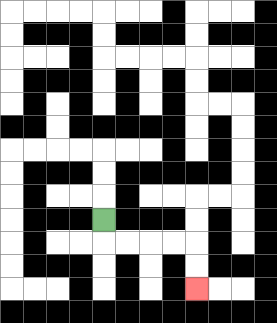{'start': '[4, 9]', 'end': '[8, 12]', 'path_directions': 'D,R,R,R,R,D,D', 'path_coordinates': '[[4, 9], [4, 10], [5, 10], [6, 10], [7, 10], [8, 10], [8, 11], [8, 12]]'}